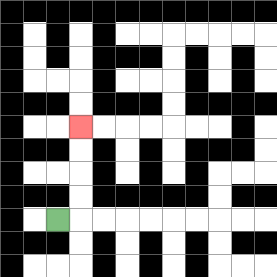{'start': '[2, 9]', 'end': '[3, 5]', 'path_directions': 'R,U,U,U,U', 'path_coordinates': '[[2, 9], [3, 9], [3, 8], [3, 7], [3, 6], [3, 5]]'}